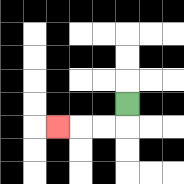{'start': '[5, 4]', 'end': '[2, 5]', 'path_directions': 'D,L,L,L', 'path_coordinates': '[[5, 4], [5, 5], [4, 5], [3, 5], [2, 5]]'}